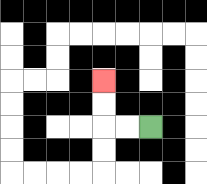{'start': '[6, 5]', 'end': '[4, 3]', 'path_directions': 'L,L,U,U', 'path_coordinates': '[[6, 5], [5, 5], [4, 5], [4, 4], [4, 3]]'}